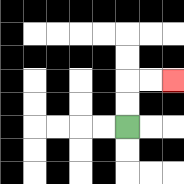{'start': '[5, 5]', 'end': '[7, 3]', 'path_directions': 'U,U,R,R', 'path_coordinates': '[[5, 5], [5, 4], [5, 3], [6, 3], [7, 3]]'}